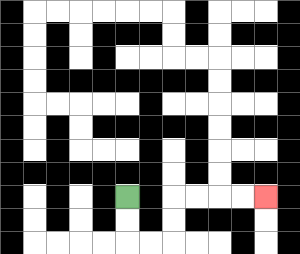{'start': '[5, 8]', 'end': '[11, 8]', 'path_directions': 'D,D,R,R,U,U,R,R,R,R', 'path_coordinates': '[[5, 8], [5, 9], [5, 10], [6, 10], [7, 10], [7, 9], [7, 8], [8, 8], [9, 8], [10, 8], [11, 8]]'}